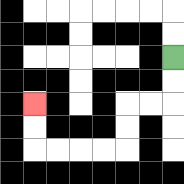{'start': '[7, 2]', 'end': '[1, 4]', 'path_directions': 'D,D,L,L,D,D,L,L,L,L,U,U', 'path_coordinates': '[[7, 2], [7, 3], [7, 4], [6, 4], [5, 4], [5, 5], [5, 6], [4, 6], [3, 6], [2, 6], [1, 6], [1, 5], [1, 4]]'}